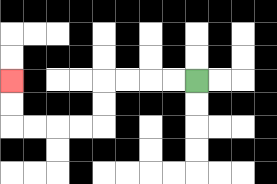{'start': '[8, 3]', 'end': '[0, 3]', 'path_directions': 'L,L,L,L,D,D,L,L,L,L,U,U', 'path_coordinates': '[[8, 3], [7, 3], [6, 3], [5, 3], [4, 3], [4, 4], [4, 5], [3, 5], [2, 5], [1, 5], [0, 5], [0, 4], [0, 3]]'}